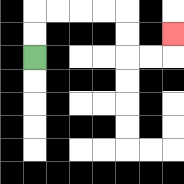{'start': '[1, 2]', 'end': '[7, 1]', 'path_directions': 'U,U,R,R,R,R,D,D,R,R,U', 'path_coordinates': '[[1, 2], [1, 1], [1, 0], [2, 0], [3, 0], [4, 0], [5, 0], [5, 1], [5, 2], [6, 2], [7, 2], [7, 1]]'}